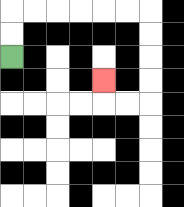{'start': '[0, 2]', 'end': '[4, 3]', 'path_directions': 'U,U,R,R,R,R,R,R,D,D,D,D,L,L,U', 'path_coordinates': '[[0, 2], [0, 1], [0, 0], [1, 0], [2, 0], [3, 0], [4, 0], [5, 0], [6, 0], [6, 1], [6, 2], [6, 3], [6, 4], [5, 4], [4, 4], [4, 3]]'}